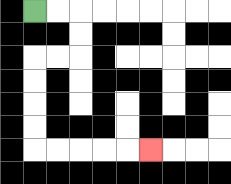{'start': '[1, 0]', 'end': '[6, 6]', 'path_directions': 'R,R,D,D,L,L,D,D,D,D,R,R,R,R,R', 'path_coordinates': '[[1, 0], [2, 0], [3, 0], [3, 1], [3, 2], [2, 2], [1, 2], [1, 3], [1, 4], [1, 5], [1, 6], [2, 6], [3, 6], [4, 6], [5, 6], [6, 6]]'}